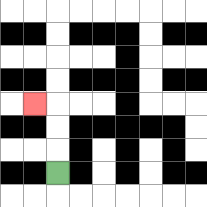{'start': '[2, 7]', 'end': '[1, 4]', 'path_directions': 'U,U,U,L', 'path_coordinates': '[[2, 7], [2, 6], [2, 5], [2, 4], [1, 4]]'}